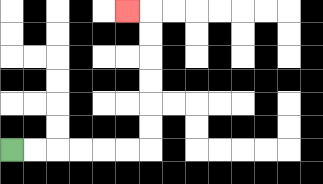{'start': '[0, 6]', 'end': '[5, 0]', 'path_directions': 'R,R,R,R,R,R,U,U,U,U,U,U,L', 'path_coordinates': '[[0, 6], [1, 6], [2, 6], [3, 6], [4, 6], [5, 6], [6, 6], [6, 5], [6, 4], [6, 3], [6, 2], [6, 1], [6, 0], [5, 0]]'}